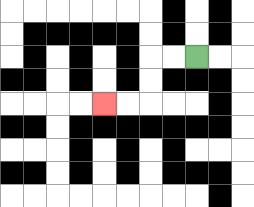{'start': '[8, 2]', 'end': '[4, 4]', 'path_directions': 'L,L,D,D,L,L', 'path_coordinates': '[[8, 2], [7, 2], [6, 2], [6, 3], [6, 4], [5, 4], [4, 4]]'}